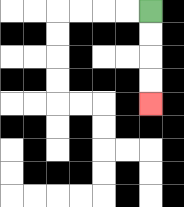{'start': '[6, 0]', 'end': '[6, 4]', 'path_directions': 'D,D,D,D', 'path_coordinates': '[[6, 0], [6, 1], [6, 2], [6, 3], [6, 4]]'}